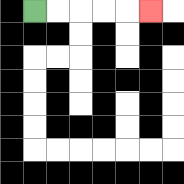{'start': '[1, 0]', 'end': '[6, 0]', 'path_directions': 'R,R,R,R,R', 'path_coordinates': '[[1, 0], [2, 0], [3, 0], [4, 0], [5, 0], [6, 0]]'}